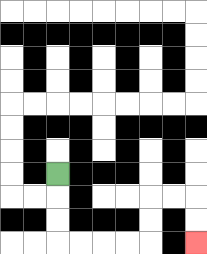{'start': '[2, 7]', 'end': '[8, 10]', 'path_directions': 'D,D,D,R,R,R,R,U,U,R,R,D,D', 'path_coordinates': '[[2, 7], [2, 8], [2, 9], [2, 10], [3, 10], [4, 10], [5, 10], [6, 10], [6, 9], [6, 8], [7, 8], [8, 8], [8, 9], [8, 10]]'}